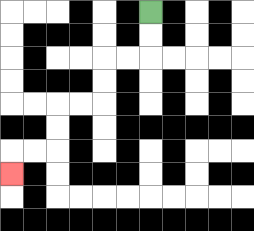{'start': '[6, 0]', 'end': '[0, 7]', 'path_directions': 'D,D,L,L,D,D,L,L,D,D,L,L,D', 'path_coordinates': '[[6, 0], [6, 1], [6, 2], [5, 2], [4, 2], [4, 3], [4, 4], [3, 4], [2, 4], [2, 5], [2, 6], [1, 6], [0, 6], [0, 7]]'}